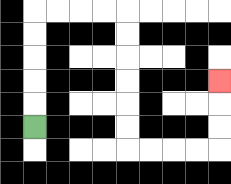{'start': '[1, 5]', 'end': '[9, 3]', 'path_directions': 'U,U,U,U,U,R,R,R,R,D,D,D,D,D,D,R,R,R,R,U,U,U', 'path_coordinates': '[[1, 5], [1, 4], [1, 3], [1, 2], [1, 1], [1, 0], [2, 0], [3, 0], [4, 0], [5, 0], [5, 1], [5, 2], [5, 3], [5, 4], [5, 5], [5, 6], [6, 6], [7, 6], [8, 6], [9, 6], [9, 5], [9, 4], [9, 3]]'}